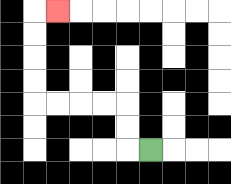{'start': '[6, 6]', 'end': '[2, 0]', 'path_directions': 'L,U,U,L,L,L,L,U,U,U,U,R', 'path_coordinates': '[[6, 6], [5, 6], [5, 5], [5, 4], [4, 4], [3, 4], [2, 4], [1, 4], [1, 3], [1, 2], [1, 1], [1, 0], [2, 0]]'}